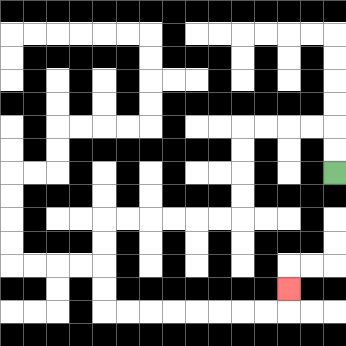{'start': '[14, 7]', 'end': '[12, 12]', 'path_directions': 'U,U,L,L,L,L,D,D,D,D,L,L,L,L,L,L,D,D,D,D,R,R,R,R,R,R,R,R,U', 'path_coordinates': '[[14, 7], [14, 6], [14, 5], [13, 5], [12, 5], [11, 5], [10, 5], [10, 6], [10, 7], [10, 8], [10, 9], [9, 9], [8, 9], [7, 9], [6, 9], [5, 9], [4, 9], [4, 10], [4, 11], [4, 12], [4, 13], [5, 13], [6, 13], [7, 13], [8, 13], [9, 13], [10, 13], [11, 13], [12, 13], [12, 12]]'}